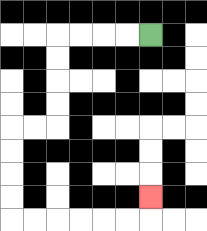{'start': '[6, 1]', 'end': '[6, 8]', 'path_directions': 'L,L,L,L,D,D,D,D,L,L,D,D,D,D,R,R,R,R,R,R,U', 'path_coordinates': '[[6, 1], [5, 1], [4, 1], [3, 1], [2, 1], [2, 2], [2, 3], [2, 4], [2, 5], [1, 5], [0, 5], [0, 6], [0, 7], [0, 8], [0, 9], [1, 9], [2, 9], [3, 9], [4, 9], [5, 9], [6, 9], [6, 8]]'}